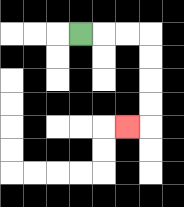{'start': '[3, 1]', 'end': '[5, 5]', 'path_directions': 'R,R,R,D,D,D,D,L', 'path_coordinates': '[[3, 1], [4, 1], [5, 1], [6, 1], [6, 2], [6, 3], [6, 4], [6, 5], [5, 5]]'}